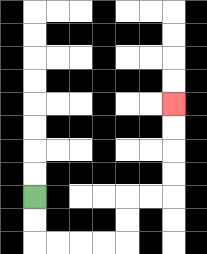{'start': '[1, 8]', 'end': '[7, 4]', 'path_directions': 'D,D,R,R,R,R,U,U,R,R,U,U,U,U', 'path_coordinates': '[[1, 8], [1, 9], [1, 10], [2, 10], [3, 10], [4, 10], [5, 10], [5, 9], [5, 8], [6, 8], [7, 8], [7, 7], [7, 6], [7, 5], [7, 4]]'}